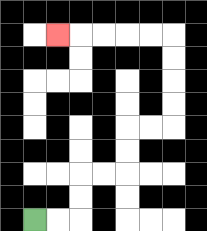{'start': '[1, 9]', 'end': '[2, 1]', 'path_directions': 'R,R,U,U,R,R,U,U,R,R,U,U,U,U,L,L,L,L,L', 'path_coordinates': '[[1, 9], [2, 9], [3, 9], [3, 8], [3, 7], [4, 7], [5, 7], [5, 6], [5, 5], [6, 5], [7, 5], [7, 4], [7, 3], [7, 2], [7, 1], [6, 1], [5, 1], [4, 1], [3, 1], [2, 1]]'}